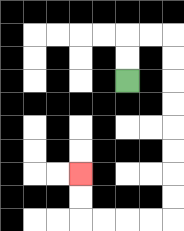{'start': '[5, 3]', 'end': '[3, 7]', 'path_directions': 'U,U,R,R,D,D,D,D,D,D,D,D,L,L,L,L,U,U', 'path_coordinates': '[[5, 3], [5, 2], [5, 1], [6, 1], [7, 1], [7, 2], [7, 3], [7, 4], [7, 5], [7, 6], [7, 7], [7, 8], [7, 9], [6, 9], [5, 9], [4, 9], [3, 9], [3, 8], [3, 7]]'}